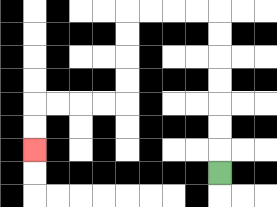{'start': '[9, 7]', 'end': '[1, 6]', 'path_directions': 'U,U,U,U,U,U,U,L,L,L,L,D,D,D,D,L,L,L,L,D,D', 'path_coordinates': '[[9, 7], [9, 6], [9, 5], [9, 4], [9, 3], [9, 2], [9, 1], [9, 0], [8, 0], [7, 0], [6, 0], [5, 0], [5, 1], [5, 2], [5, 3], [5, 4], [4, 4], [3, 4], [2, 4], [1, 4], [1, 5], [1, 6]]'}